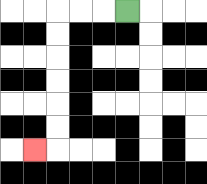{'start': '[5, 0]', 'end': '[1, 6]', 'path_directions': 'L,L,L,D,D,D,D,D,D,L', 'path_coordinates': '[[5, 0], [4, 0], [3, 0], [2, 0], [2, 1], [2, 2], [2, 3], [2, 4], [2, 5], [2, 6], [1, 6]]'}